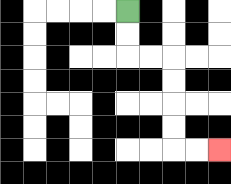{'start': '[5, 0]', 'end': '[9, 6]', 'path_directions': 'D,D,R,R,D,D,D,D,R,R', 'path_coordinates': '[[5, 0], [5, 1], [5, 2], [6, 2], [7, 2], [7, 3], [7, 4], [7, 5], [7, 6], [8, 6], [9, 6]]'}